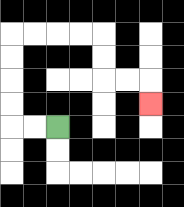{'start': '[2, 5]', 'end': '[6, 4]', 'path_directions': 'L,L,U,U,U,U,R,R,R,R,D,D,R,R,D', 'path_coordinates': '[[2, 5], [1, 5], [0, 5], [0, 4], [0, 3], [0, 2], [0, 1], [1, 1], [2, 1], [3, 1], [4, 1], [4, 2], [4, 3], [5, 3], [6, 3], [6, 4]]'}